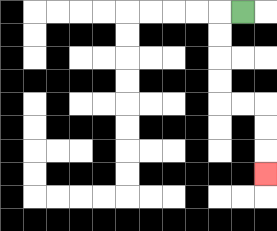{'start': '[10, 0]', 'end': '[11, 7]', 'path_directions': 'L,D,D,D,D,R,R,D,D,D', 'path_coordinates': '[[10, 0], [9, 0], [9, 1], [9, 2], [9, 3], [9, 4], [10, 4], [11, 4], [11, 5], [11, 6], [11, 7]]'}